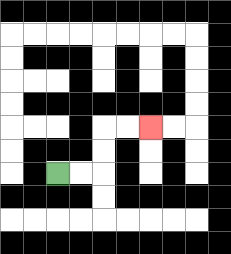{'start': '[2, 7]', 'end': '[6, 5]', 'path_directions': 'R,R,U,U,R,R', 'path_coordinates': '[[2, 7], [3, 7], [4, 7], [4, 6], [4, 5], [5, 5], [6, 5]]'}